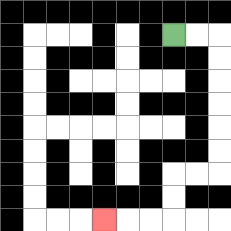{'start': '[7, 1]', 'end': '[4, 9]', 'path_directions': 'R,R,D,D,D,D,D,D,L,L,D,D,L,L,L', 'path_coordinates': '[[7, 1], [8, 1], [9, 1], [9, 2], [9, 3], [9, 4], [9, 5], [9, 6], [9, 7], [8, 7], [7, 7], [7, 8], [7, 9], [6, 9], [5, 9], [4, 9]]'}